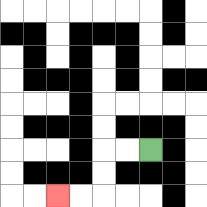{'start': '[6, 6]', 'end': '[2, 8]', 'path_directions': 'L,L,D,D,L,L', 'path_coordinates': '[[6, 6], [5, 6], [4, 6], [4, 7], [4, 8], [3, 8], [2, 8]]'}